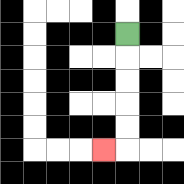{'start': '[5, 1]', 'end': '[4, 6]', 'path_directions': 'D,D,D,D,D,L', 'path_coordinates': '[[5, 1], [5, 2], [5, 3], [5, 4], [5, 5], [5, 6], [4, 6]]'}